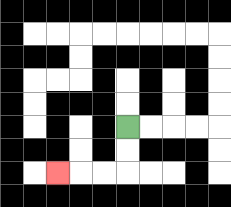{'start': '[5, 5]', 'end': '[2, 7]', 'path_directions': 'D,D,L,L,L', 'path_coordinates': '[[5, 5], [5, 6], [5, 7], [4, 7], [3, 7], [2, 7]]'}